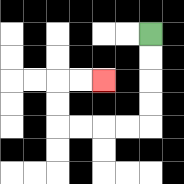{'start': '[6, 1]', 'end': '[4, 3]', 'path_directions': 'D,D,D,D,L,L,L,L,U,U,R,R', 'path_coordinates': '[[6, 1], [6, 2], [6, 3], [6, 4], [6, 5], [5, 5], [4, 5], [3, 5], [2, 5], [2, 4], [2, 3], [3, 3], [4, 3]]'}